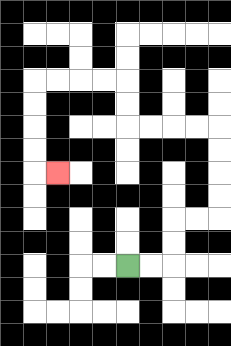{'start': '[5, 11]', 'end': '[2, 7]', 'path_directions': 'R,R,U,U,R,R,U,U,U,U,L,L,L,L,U,U,L,L,L,L,D,D,D,D,R', 'path_coordinates': '[[5, 11], [6, 11], [7, 11], [7, 10], [7, 9], [8, 9], [9, 9], [9, 8], [9, 7], [9, 6], [9, 5], [8, 5], [7, 5], [6, 5], [5, 5], [5, 4], [5, 3], [4, 3], [3, 3], [2, 3], [1, 3], [1, 4], [1, 5], [1, 6], [1, 7], [2, 7]]'}